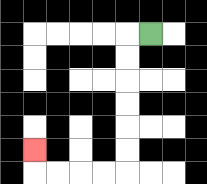{'start': '[6, 1]', 'end': '[1, 6]', 'path_directions': 'L,D,D,D,D,D,D,L,L,L,L,U', 'path_coordinates': '[[6, 1], [5, 1], [5, 2], [5, 3], [5, 4], [5, 5], [5, 6], [5, 7], [4, 7], [3, 7], [2, 7], [1, 7], [1, 6]]'}